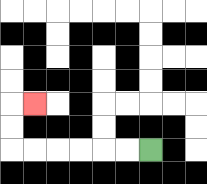{'start': '[6, 6]', 'end': '[1, 4]', 'path_directions': 'L,L,L,L,L,L,U,U,R', 'path_coordinates': '[[6, 6], [5, 6], [4, 6], [3, 6], [2, 6], [1, 6], [0, 6], [0, 5], [0, 4], [1, 4]]'}